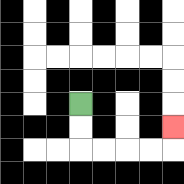{'start': '[3, 4]', 'end': '[7, 5]', 'path_directions': 'D,D,R,R,R,R,U', 'path_coordinates': '[[3, 4], [3, 5], [3, 6], [4, 6], [5, 6], [6, 6], [7, 6], [7, 5]]'}